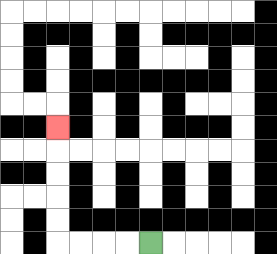{'start': '[6, 10]', 'end': '[2, 5]', 'path_directions': 'L,L,L,L,U,U,U,U,U', 'path_coordinates': '[[6, 10], [5, 10], [4, 10], [3, 10], [2, 10], [2, 9], [2, 8], [2, 7], [2, 6], [2, 5]]'}